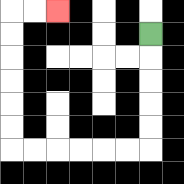{'start': '[6, 1]', 'end': '[2, 0]', 'path_directions': 'D,D,D,D,D,L,L,L,L,L,L,U,U,U,U,U,U,R,R', 'path_coordinates': '[[6, 1], [6, 2], [6, 3], [6, 4], [6, 5], [6, 6], [5, 6], [4, 6], [3, 6], [2, 6], [1, 6], [0, 6], [0, 5], [0, 4], [0, 3], [0, 2], [0, 1], [0, 0], [1, 0], [2, 0]]'}